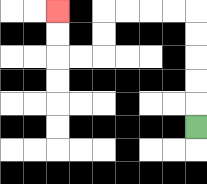{'start': '[8, 5]', 'end': '[2, 0]', 'path_directions': 'U,U,U,U,U,L,L,L,L,D,D,L,L,U,U', 'path_coordinates': '[[8, 5], [8, 4], [8, 3], [8, 2], [8, 1], [8, 0], [7, 0], [6, 0], [5, 0], [4, 0], [4, 1], [4, 2], [3, 2], [2, 2], [2, 1], [2, 0]]'}